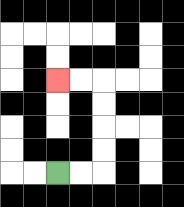{'start': '[2, 7]', 'end': '[2, 3]', 'path_directions': 'R,R,U,U,U,U,L,L', 'path_coordinates': '[[2, 7], [3, 7], [4, 7], [4, 6], [4, 5], [4, 4], [4, 3], [3, 3], [2, 3]]'}